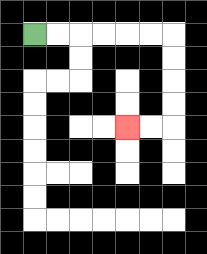{'start': '[1, 1]', 'end': '[5, 5]', 'path_directions': 'R,R,R,R,R,R,D,D,D,D,L,L', 'path_coordinates': '[[1, 1], [2, 1], [3, 1], [4, 1], [5, 1], [6, 1], [7, 1], [7, 2], [7, 3], [7, 4], [7, 5], [6, 5], [5, 5]]'}